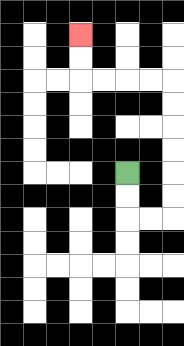{'start': '[5, 7]', 'end': '[3, 1]', 'path_directions': 'D,D,R,R,U,U,U,U,U,U,L,L,L,L,U,U', 'path_coordinates': '[[5, 7], [5, 8], [5, 9], [6, 9], [7, 9], [7, 8], [7, 7], [7, 6], [7, 5], [7, 4], [7, 3], [6, 3], [5, 3], [4, 3], [3, 3], [3, 2], [3, 1]]'}